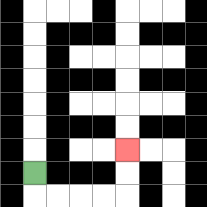{'start': '[1, 7]', 'end': '[5, 6]', 'path_directions': 'D,R,R,R,R,U,U', 'path_coordinates': '[[1, 7], [1, 8], [2, 8], [3, 8], [4, 8], [5, 8], [5, 7], [5, 6]]'}